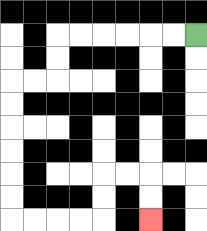{'start': '[8, 1]', 'end': '[6, 9]', 'path_directions': 'L,L,L,L,L,L,D,D,L,L,D,D,D,D,D,D,R,R,R,R,U,U,R,R,D,D', 'path_coordinates': '[[8, 1], [7, 1], [6, 1], [5, 1], [4, 1], [3, 1], [2, 1], [2, 2], [2, 3], [1, 3], [0, 3], [0, 4], [0, 5], [0, 6], [0, 7], [0, 8], [0, 9], [1, 9], [2, 9], [3, 9], [4, 9], [4, 8], [4, 7], [5, 7], [6, 7], [6, 8], [6, 9]]'}